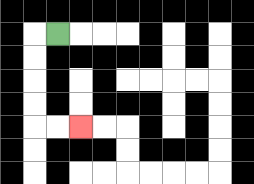{'start': '[2, 1]', 'end': '[3, 5]', 'path_directions': 'L,D,D,D,D,R,R', 'path_coordinates': '[[2, 1], [1, 1], [1, 2], [1, 3], [1, 4], [1, 5], [2, 5], [3, 5]]'}